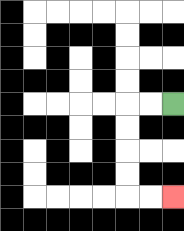{'start': '[7, 4]', 'end': '[7, 8]', 'path_directions': 'L,L,D,D,D,D,R,R', 'path_coordinates': '[[7, 4], [6, 4], [5, 4], [5, 5], [5, 6], [5, 7], [5, 8], [6, 8], [7, 8]]'}